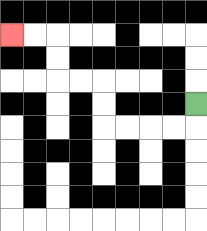{'start': '[8, 4]', 'end': '[0, 1]', 'path_directions': 'D,L,L,L,L,U,U,L,L,U,U,L,L', 'path_coordinates': '[[8, 4], [8, 5], [7, 5], [6, 5], [5, 5], [4, 5], [4, 4], [4, 3], [3, 3], [2, 3], [2, 2], [2, 1], [1, 1], [0, 1]]'}